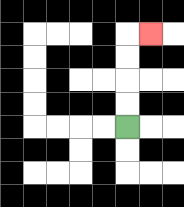{'start': '[5, 5]', 'end': '[6, 1]', 'path_directions': 'U,U,U,U,R', 'path_coordinates': '[[5, 5], [5, 4], [5, 3], [5, 2], [5, 1], [6, 1]]'}